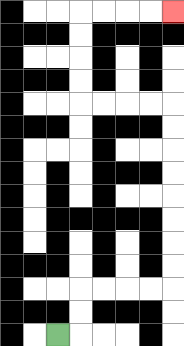{'start': '[2, 14]', 'end': '[7, 0]', 'path_directions': 'R,U,U,R,R,R,R,U,U,U,U,U,U,U,U,L,L,L,L,U,U,U,U,R,R,R,R', 'path_coordinates': '[[2, 14], [3, 14], [3, 13], [3, 12], [4, 12], [5, 12], [6, 12], [7, 12], [7, 11], [7, 10], [7, 9], [7, 8], [7, 7], [7, 6], [7, 5], [7, 4], [6, 4], [5, 4], [4, 4], [3, 4], [3, 3], [3, 2], [3, 1], [3, 0], [4, 0], [5, 0], [6, 0], [7, 0]]'}